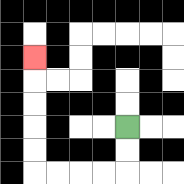{'start': '[5, 5]', 'end': '[1, 2]', 'path_directions': 'D,D,L,L,L,L,U,U,U,U,U', 'path_coordinates': '[[5, 5], [5, 6], [5, 7], [4, 7], [3, 7], [2, 7], [1, 7], [1, 6], [1, 5], [1, 4], [1, 3], [1, 2]]'}